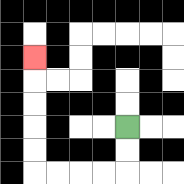{'start': '[5, 5]', 'end': '[1, 2]', 'path_directions': 'D,D,L,L,L,L,U,U,U,U,U', 'path_coordinates': '[[5, 5], [5, 6], [5, 7], [4, 7], [3, 7], [2, 7], [1, 7], [1, 6], [1, 5], [1, 4], [1, 3], [1, 2]]'}